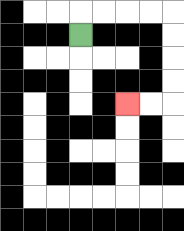{'start': '[3, 1]', 'end': '[5, 4]', 'path_directions': 'U,R,R,R,R,D,D,D,D,L,L', 'path_coordinates': '[[3, 1], [3, 0], [4, 0], [5, 0], [6, 0], [7, 0], [7, 1], [7, 2], [7, 3], [7, 4], [6, 4], [5, 4]]'}